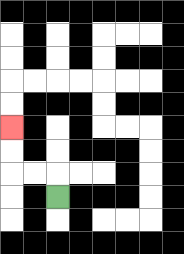{'start': '[2, 8]', 'end': '[0, 5]', 'path_directions': 'U,L,L,U,U', 'path_coordinates': '[[2, 8], [2, 7], [1, 7], [0, 7], [0, 6], [0, 5]]'}